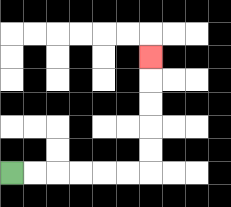{'start': '[0, 7]', 'end': '[6, 2]', 'path_directions': 'R,R,R,R,R,R,U,U,U,U,U', 'path_coordinates': '[[0, 7], [1, 7], [2, 7], [3, 7], [4, 7], [5, 7], [6, 7], [6, 6], [6, 5], [6, 4], [6, 3], [6, 2]]'}